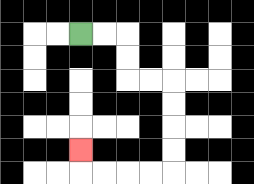{'start': '[3, 1]', 'end': '[3, 6]', 'path_directions': 'R,R,D,D,R,R,D,D,D,D,L,L,L,L,U', 'path_coordinates': '[[3, 1], [4, 1], [5, 1], [5, 2], [5, 3], [6, 3], [7, 3], [7, 4], [7, 5], [7, 6], [7, 7], [6, 7], [5, 7], [4, 7], [3, 7], [3, 6]]'}